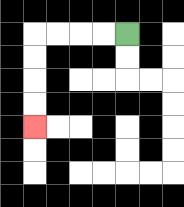{'start': '[5, 1]', 'end': '[1, 5]', 'path_directions': 'L,L,L,L,D,D,D,D', 'path_coordinates': '[[5, 1], [4, 1], [3, 1], [2, 1], [1, 1], [1, 2], [1, 3], [1, 4], [1, 5]]'}